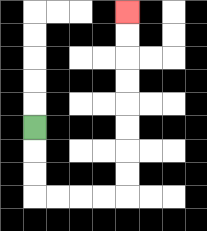{'start': '[1, 5]', 'end': '[5, 0]', 'path_directions': 'D,D,D,R,R,R,R,U,U,U,U,U,U,U,U', 'path_coordinates': '[[1, 5], [1, 6], [1, 7], [1, 8], [2, 8], [3, 8], [4, 8], [5, 8], [5, 7], [5, 6], [5, 5], [5, 4], [5, 3], [5, 2], [5, 1], [5, 0]]'}